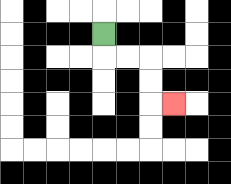{'start': '[4, 1]', 'end': '[7, 4]', 'path_directions': 'D,R,R,D,D,R', 'path_coordinates': '[[4, 1], [4, 2], [5, 2], [6, 2], [6, 3], [6, 4], [7, 4]]'}